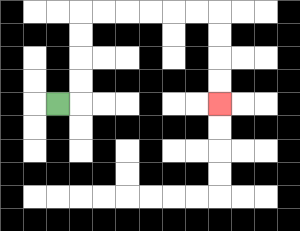{'start': '[2, 4]', 'end': '[9, 4]', 'path_directions': 'R,U,U,U,U,R,R,R,R,R,R,D,D,D,D', 'path_coordinates': '[[2, 4], [3, 4], [3, 3], [3, 2], [3, 1], [3, 0], [4, 0], [5, 0], [6, 0], [7, 0], [8, 0], [9, 0], [9, 1], [9, 2], [9, 3], [9, 4]]'}